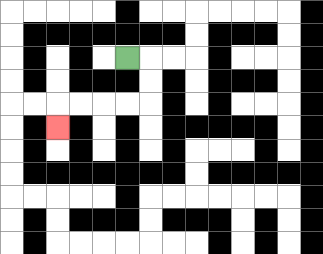{'start': '[5, 2]', 'end': '[2, 5]', 'path_directions': 'R,D,D,L,L,L,L,D', 'path_coordinates': '[[5, 2], [6, 2], [6, 3], [6, 4], [5, 4], [4, 4], [3, 4], [2, 4], [2, 5]]'}